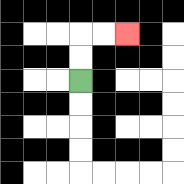{'start': '[3, 3]', 'end': '[5, 1]', 'path_directions': 'U,U,R,R', 'path_coordinates': '[[3, 3], [3, 2], [3, 1], [4, 1], [5, 1]]'}